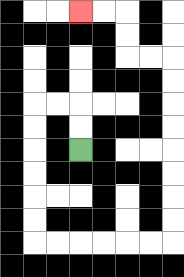{'start': '[3, 6]', 'end': '[3, 0]', 'path_directions': 'U,U,L,L,D,D,D,D,D,D,R,R,R,R,R,R,U,U,U,U,U,U,U,U,L,L,U,U,L,L', 'path_coordinates': '[[3, 6], [3, 5], [3, 4], [2, 4], [1, 4], [1, 5], [1, 6], [1, 7], [1, 8], [1, 9], [1, 10], [2, 10], [3, 10], [4, 10], [5, 10], [6, 10], [7, 10], [7, 9], [7, 8], [7, 7], [7, 6], [7, 5], [7, 4], [7, 3], [7, 2], [6, 2], [5, 2], [5, 1], [5, 0], [4, 0], [3, 0]]'}